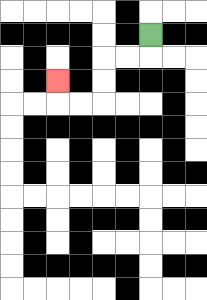{'start': '[6, 1]', 'end': '[2, 3]', 'path_directions': 'D,L,L,D,D,L,L,U', 'path_coordinates': '[[6, 1], [6, 2], [5, 2], [4, 2], [4, 3], [4, 4], [3, 4], [2, 4], [2, 3]]'}